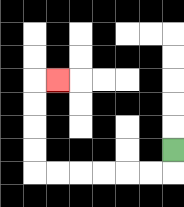{'start': '[7, 6]', 'end': '[2, 3]', 'path_directions': 'D,L,L,L,L,L,L,U,U,U,U,R', 'path_coordinates': '[[7, 6], [7, 7], [6, 7], [5, 7], [4, 7], [3, 7], [2, 7], [1, 7], [1, 6], [1, 5], [1, 4], [1, 3], [2, 3]]'}